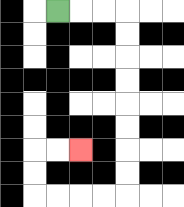{'start': '[2, 0]', 'end': '[3, 6]', 'path_directions': 'R,R,R,D,D,D,D,D,D,D,D,L,L,L,L,U,U,R,R', 'path_coordinates': '[[2, 0], [3, 0], [4, 0], [5, 0], [5, 1], [5, 2], [5, 3], [5, 4], [5, 5], [5, 6], [5, 7], [5, 8], [4, 8], [3, 8], [2, 8], [1, 8], [1, 7], [1, 6], [2, 6], [3, 6]]'}